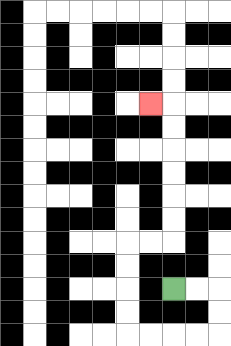{'start': '[7, 12]', 'end': '[6, 4]', 'path_directions': 'R,R,D,D,L,L,L,L,U,U,U,U,R,R,U,U,U,U,U,U,L', 'path_coordinates': '[[7, 12], [8, 12], [9, 12], [9, 13], [9, 14], [8, 14], [7, 14], [6, 14], [5, 14], [5, 13], [5, 12], [5, 11], [5, 10], [6, 10], [7, 10], [7, 9], [7, 8], [7, 7], [7, 6], [7, 5], [7, 4], [6, 4]]'}